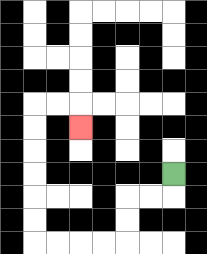{'start': '[7, 7]', 'end': '[3, 5]', 'path_directions': 'D,L,L,D,D,L,L,L,L,U,U,U,U,U,U,R,R,D', 'path_coordinates': '[[7, 7], [7, 8], [6, 8], [5, 8], [5, 9], [5, 10], [4, 10], [3, 10], [2, 10], [1, 10], [1, 9], [1, 8], [1, 7], [1, 6], [1, 5], [1, 4], [2, 4], [3, 4], [3, 5]]'}